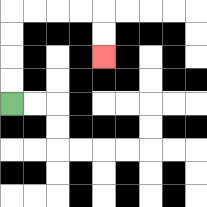{'start': '[0, 4]', 'end': '[4, 2]', 'path_directions': 'U,U,U,U,R,R,R,R,D,D', 'path_coordinates': '[[0, 4], [0, 3], [0, 2], [0, 1], [0, 0], [1, 0], [2, 0], [3, 0], [4, 0], [4, 1], [4, 2]]'}